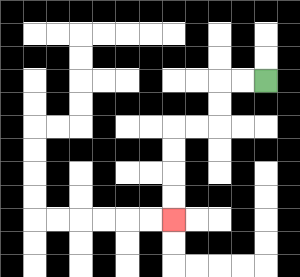{'start': '[11, 3]', 'end': '[7, 9]', 'path_directions': 'L,L,D,D,L,L,D,D,D,D', 'path_coordinates': '[[11, 3], [10, 3], [9, 3], [9, 4], [9, 5], [8, 5], [7, 5], [7, 6], [7, 7], [7, 8], [7, 9]]'}